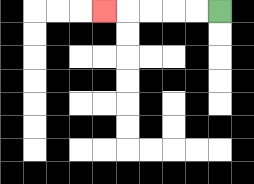{'start': '[9, 0]', 'end': '[4, 0]', 'path_directions': 'L,L,L,L,L', 'path_coordinates': '[[9, 0], [8, 0], [7, 0], [6, 0], [5, 0], [4, 0]]'}